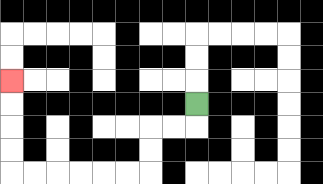{'start': '[8, 4]', 'end': '[0, 3]', 'path_directions': 'D,L,L,D,D,L,L,L,L,L,L,U,U,U,U', 'path_coordinates': '[[8, 4], [8, 5], [7, 5], [6, 5], [6, 6], [6, 7], [5, 7], [4, 7], [3, 7], [2, 7], [1, 7], [0, 7], [0, 6], [0, 5], [0, 4], [0, 3]]'}